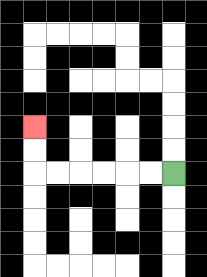{'start': '[7, 7]', 'end': '[1, 5]', 'path_directions': 'L,L,L,L,L,L,U,U', 'path_coordinates': '[[7, 7], [6, 7], [5, 7], [4, 7], [3, 7], [2, 7], [1, 7], [1, 6], [1, 5]]'}